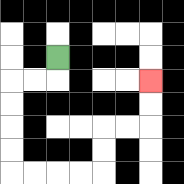{'start': '[2, 2]', 'end': '[6, 3]', 'path_directions': 'D,L,L,D,D,D,D,R,R,R,R,U,U,R,R,U,U', 'path_coordinates': '[[2, 2], [2, 3], [1, 3], [0, 3], [0, 4], [0, 5], [0, 6], [0, 7], [1, 7], [2, 7], [3, 7], [4, 7], [4, 6], [4, 5], [5, 5], [6, 5], [6, 4], [6, 3]]'}